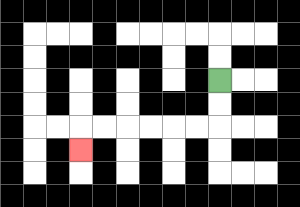{'start': '[9, 3]', 'end': '[3, 6]', 'path_directions': 'D,D,L,L,L,L,L,L,D', 'path_coordinates': '[[9, 3], [9, 4], [9, 5], [8, 5], [7, 5], [6, 5], [5, 5], [4, 5], [3, 5], [3, 6]]'}